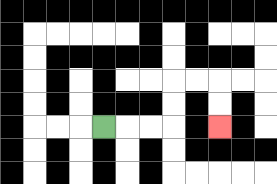{'start': '[4, 5]', 'end': '[9, 5]', 'path_directions': 'R,R,R,U,U,R,R,D,D', 'path_coordinates': '[[4, 5], [5, 5], [6, 5], [7, 5], [7, 4], [7, 3], [8, 3], [9, 3], [9, 4], [9, 5]]'}